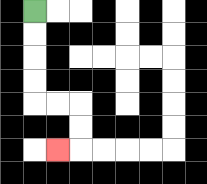{'start': '[1, 0]', 'end': '[2, 6]', 'path_directions': 'D,D,D,D,R,R,D,D,L', 'path_coordinates': '[[1, 0], [1, 1], [1, 2], [1, 3], [1, 4], [2, 4], [3, 4], [3, 5], [3, 6], [2, 6]]'}